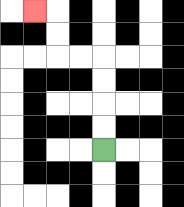{'start': '[4, 6]', 'end': '[1, 0]', 'path_directions': 'U,U,U,U,L,L,U,U,L', 'path_coordinates': '[[4, 6], [4, 5], [4, 4], [4, 3], [4, 2], [3, 2], [2, 2], [2, 1], [2, 0], [1, 0]]'}